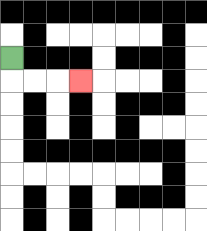{'start': '[0, 2]', 'end': '[3, 3]', 'path_directions': 'D,R,R,R', 'path_coordinates': '[[0, 2], [0, 3], [1, 3], [2, 3], [3, 3]]'}